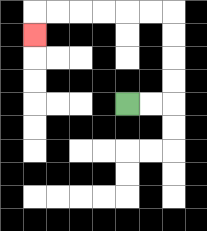{'start': '[5, 4]', 'end': '[1, 1]', 'path_directions': 'R,R,U,U,U,U,L,L,L,L,L,L,D', 'path_coordinates': '[[5, 4], [6, 4], [7, 4], [7, 3], [7, 2], [7, 1], [7, 0], [6, 0], [5, 0], [4, 0], [3, 0], [2, 0], [1, 0], [1, 1]]'}